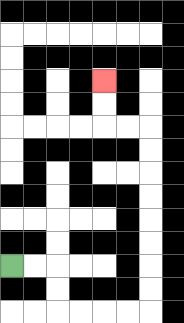{'start': '[0, 11]', 'end': '[4, 3]', 'path_directions': 'R,R,D,D,R,R,R,R,U,U,U,U,U,U,U,U,L,L,U,U', 'path_coordinates': '[[0, 11], [1, 11], [2, 11], [2, 12], [2, 13], [3, 13], [4, 13], [5, 13], [6, 13], [6, 12], [6, 11], [6, 10], [6, 9], [6, 8], [6, 7], [6, 6], [6, 5], [5, 5], [4, 5], [4, 4], [4, 3]]'}